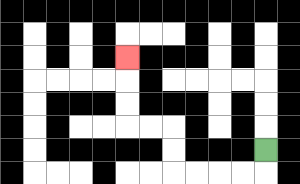{'start': '[11, 6]', 'end': '[5, 2]', 'path_directions': 'D,L,L,L,L,U,U,L,L,U,U,U', 'path_coordinates': '[[11, 6], [11, 7], [10, 7], [9, 7], [8, 7], [7, 7], [7, 6], [7, 5], [6, 5], [5, 5], [5, 4], [5, 3], [5, 2]]'}